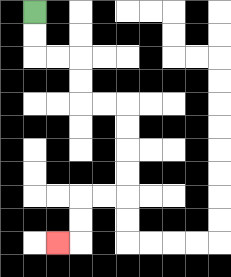{'start': '[1, 0]', 'end': '[2, 10]', 'path_directions': 'D,D,R,R,D,D,R,R,D,D,D,D,L,L,D,D,L', 'path_coordinates': '[[1, 0], [1, 1], [1, 2], [2, 2], [3, 2], [3, 3], [3, 4], [4, 4], [5, 4], [5, 5], [5, 6], [5, 7], [5, 8], [4, 8], [3, 8], [3, 9], [3, 10], [2, 10]]'}